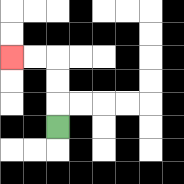{'start': '[2, 5]', 'end': '[0, 2]', 'path_directions': 'U,U,U,L,L', 'path_coordinates': '[[2, 5], [2, 4], [2, 3], [2, 2], [1, 2], [0, 2]]'}